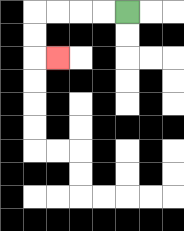{'start': '[5, 0]', 'end': '[2, 2]', 'path_directions': 'L,L,L,L,D,D,R', 'path_coordinates': '[[5, 0], [4, 0], [3, 0], [2, 0], [1, 0], [1, 1], [1, 2], [2, 2]]'}